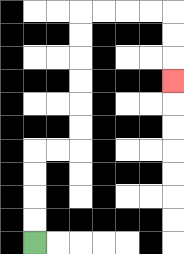{'start': '[1, 10]', 'end': '[7, 3]', 'path_directions': 'U,U,U,U,R,R,U,U,U,U,U,U,R,R,R,R,D,D,D', 'path_coordinates': '[[1, 10], [1, 9], [1, 8], [1, 7], [1, 6], [2, 6], [3, 6], [3, 5], [3, 4], [3, 3], [3, 2], [3, 1], [3, 0], [4, 0], [5, 0], [6, 0], [7, 0], [7, 1], [7, 2], [7, 3]]'}